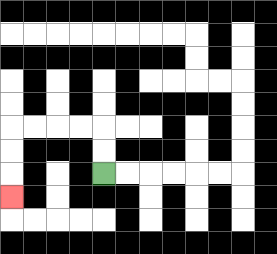{'start': '[4, 7]', 'end': '[0, 8]', 'path_directions': 'U,U,L,L,L,L,D,D,D', 'path_coordinates': '[[4, 7], [4, 6], [4, 5], [3, 5], [2, 5], [1, 5], [0, 5], [0, 6], [0, 7], [0, 8]]'}